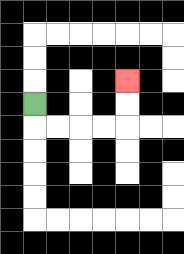{'start': '[1, 4]', 'end': '[5, 3]', 'path_directions': 'D,R,R,R,R,U,U', 'path_coordinates': '[[1, 4], [1, 5], [2, 5], [3, 5], [4, 5], [5, 5], [5, 4], [5, 3]]'}